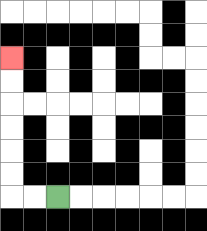{'start': '[2, 8]', 'end': '[0, 2]', 'path_directions': 'L,L,U,U,U,U,U,U', 'path_coordinates': '[[2, 8], [1, 8], [0, 8], [0, 7], [0, 6], [0, 5], [0, 4], [0, 3], [0, 2]]'}